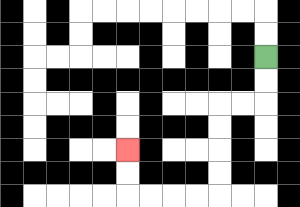{'start': '[11, 2]', 'end': '[5, 6]', 'path_directions': 'D,D,L,L,D,D,D,D,L,L,L,L,U,U', 'path_coordinates': '[[11, 2], [11, 3], [11, 4], [10, 4], [9, 4], [9, 5], [9, 6], [9, 7], [9, 8], [8, 8], [7, 8], [6, 8], [5, 8], [5, 7], [5, 6]]'}